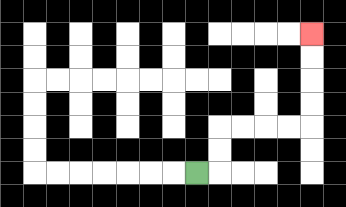{'start': '[8, 7]', 'end': '[13, 1]', 'path_directions': 'R,U,U,R,R,R,R,U,U,U,U', 'path_coordinates': '[[8, 7], [9, 7], [9, 6], [9, 5], [10, 5], [11, 5], [12, 5], [13, 5], [13, 4], [13, 3], [13, 2], [13, 1]]'}